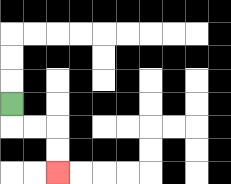{'start': '[0, 4]', 'end': '[2, 7]', 'path_directions': 'D,R,R,D,D', 'path_coordinates': '[[0, 4], [0, 5], [1, 5], [2, 5], [2, 6], [2, 7]]'}